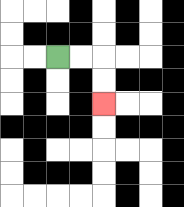{'start': '[2, 2]', 'end': '[4, 4]', 'path_directions': 'R,R,D,D', 'path_coordinates': '[[2, 2], [3, 2], [4, 2], [4, 3], [4, 4]]'}